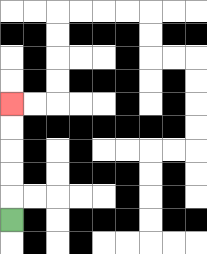{'start': '[0, 9]', 'end': '[0, 4]', 'path_directions': 'U,U,U,U,U', 'path_coordinates': '[[0, 9], [0, 8], [0, 7], [0, 6], [0, 5], [0, 4]]'}